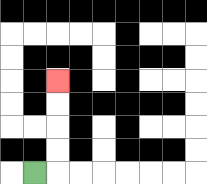{'start': '[1, 7]', 'end': '[2, 3]', 'path_directions': 'R,U,U,U,U', 'path_coordinates': '[[1, 7], [2, 7], [2, 6], [2, 5], [2, 4], [2, 3]]'}